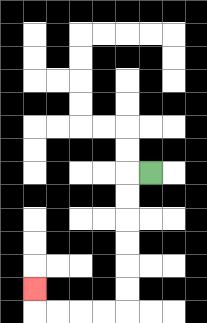{'start': '[6, 7]', 'end': '[1, 12]', 'path_directions': 'L,D,D,D,D,D,D,L,L,L,L,U', 'path_coordinates': '[[6, 7], [5, 7], [5, 8], [5, 9], [5, 10], [5, 11], [5, 12], [5, 13], [4, 13], [3, 13], [2, 13], [1, 13], [1, 12]]'}